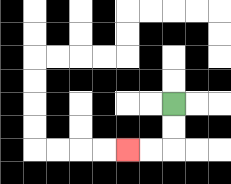{'start': '[7, 4]', 'end': '[5, 6]', 'path_directions': 'D,D,L,L', 'path_coordinates': '[[7, 4], [7, 5], [7, 6], [6, 6], [5, 6]]'}